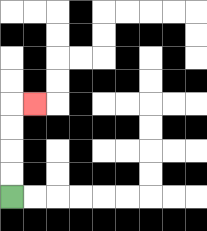{'start': '[0, 8]', 'end': '[1, 4]', 'path_directions': 'U,U,U,U,R', 'path_coordinates': '[[0, 8], [0, 7], [0, 6], [0, 5], [0, 4], [1, 4]]'}